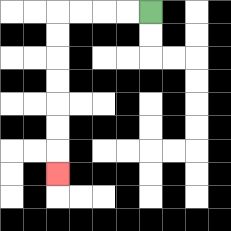{'start': '[6, 0]', 'end': '[2, 7]', 'path_directions': 'L,L,L,L,D,D,D,D,D,D,D', 'path_coordinates': '[[6, 0], [5, 0], [4, 0], [3, 0], [2, 0], [2, 1], [2, 2], [2, 3], [2, 4], [2, 5], [2, 6], [2, 7]]'}